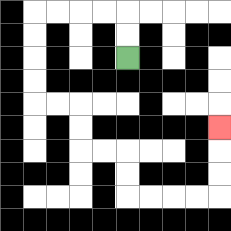{'start': '[5, 2]', 'end': '[9, 5]', 'path_directions': 'U,U,L,L,L,L,D,D,D,D,R,R,D,D,R,R,D,D,R,R,R,R,U,U,U', 'path_coordinates': '[[5, 2], [5, 1], [5, 0], [4, 0], [3, 0], [2, 0], [1, 0], [1, 1], [1, 2], [1, 3], [1, 4], [2, 4], [3, 4], [3, 5], [3, 6], [4, 6], [5, 6], [5, 7], [5, 8], [6, 8], [7, 8], [8, 8], [9, 8], [9, 7], [9, 6], [9, 5]]'}